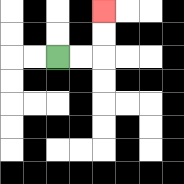{'start': '[2, 2]', 'end': '[4, 0]', 'path_directions': 'R,R,U,U', 'path_coordinates': '[[2, 2], [3, 2], [4, 2], [4, 1], [4, 0]]'}